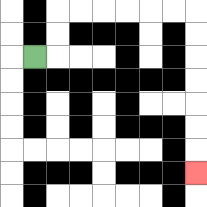{'start': '[1, 2]', 'end': '[8, 7]', 'path_directions': 'R,U,U,R,R,R,R,R,R,D,D,D,D,D,D,D', 'path_coordinates': '[[1, 2], [2, 2], [2, 1], [2, 0], [3, 0], [4, 0], [5, 0], [6, 0], [7, 0], [8, 0], [8, 1], [8, 2], [8, 3], [8, 4], [8, 5], [8, 6], [8, 7]]'}